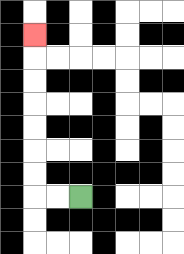{'start': '[3, 8]', 'end': '[1, 1]', 'path_directions': 'L,L,U,U,U,U,U,U,U', 'path_coordinates': '[[3, 8], [2, 8], [1, 8], [1, 7], [1, 6], [1, 5], [1, 4], [1, 3], [1, 2], [1, 1]]'}